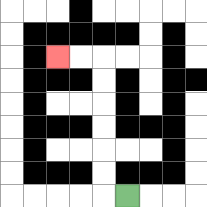{'start': '[5, 8]', 'end': '[2, 2]', 'path_directions': 'L,U,U,U,U,U,U,L,L', 'path_coordinates': '[[5, 8], [4, 8], [4, 7], [4, 6], [4, 5], [4, 4], [4, 3], [4, 2], [3, 2], [2, 2]]'}